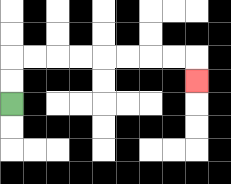{'start': '[0, 4]', 'end': '[8, 3]', 'path_directions': 'U,U,R,R,R,R,R,R,R,R,D', 'path_coordinates': '[[0, 4], [0, 3], [0, 2], [1, 2], [2, 2], [3, 2], [4, 2], [5, 2], [6, 2], [7, 2], [8, 2], [8, 3]]'}